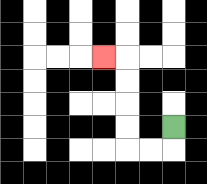{'start': '[7, 5]', 'end': '[4, 2]', 'path_directions': 'D,L,L,U,U,U,U,L', 'path_coordinates': '[[7, 5], [7, 6], [6, 6], [5, 6], [5, 5], [5, 4], [5, 3], [5, 2], [4, 2]]'}